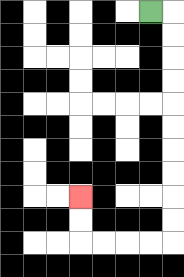{'start': '[6, 0]', 'end': '[3, 8]', 'path_directions': 'R,D,D,D,D,D,D,D,D,D,D,L,L,L,L,U,U', 'path_coordinates': '[[6, 0], [7, 0], [7, 1], [7, 2], [7, 3], [7, 4], [7, 5], [7, 6], [7, 7], [7, 8], [7, 9], [7, 10], [6, 10], [5, 10], [4, 10], [3, 10], [3, 9], [3, 8]]'}